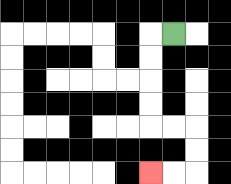{'start': '[7, 1]', 'end': '[6, 7]', 'path_directions': 'L,D,D,D,D,R,R,D,D,L,L', 'path_coordinates': '[[7, 1], [6, 1], [6, 2], [6, 3], [6, 4], [6, 5], [7, 5], [8, 5], [8, 6], [8, 7], [7, 7], [6, 7]]'}